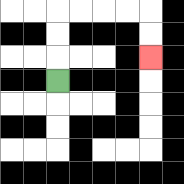{'start': '[2, 3]', 'end': '[6, 2]', 'path_directions': 'U,U,U,R,R,R,R,D,D', 'path_coordinates': '[[2, 3], [2, 2], [2, 1], [2, 0], [3, 0], [4, 0], [5, 0], [6, 0], [6, 1], [6, 2]]'}